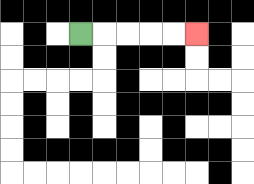{'start': '[3, 1]', 'end': '[8, 1]', 'path_directions': 'R,R,R,R,R', 'path_coordinates': '[[3, 1], [4, 1], [5, 1], [6, 1], [7, 1], [8, 1]]'}